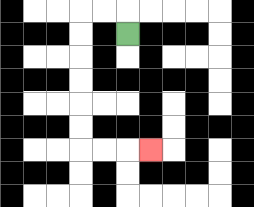{'start': '[5, 1]', 'end': '[6, 6]', 'path_directions': 'U,L,L,D,D,D,D,D,D,R,R,R', 'path_coordinates': '[[5, 1], [5, 0], [4, 0], [3, 0], [3, 1], [3, 2], [3, 3], [3, 4], [3, 5], [3, 6], [4, 6], [5, 6], [6, 6]]'}